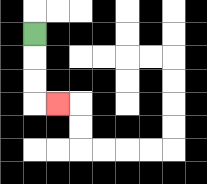{'start': '[1, 1]', 'end': '[2, 4]', 'path_directions': 'D,D,D,R', 'path_coordinates': '[[1, 1], [1, 2], [1, 3], [1, 4], [2, 4]]'}